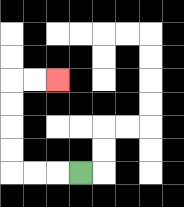{'start': '[3, 7]', 'end': '[2, 3]', 'path_directions': 'L,L,L,U,U,U,U,R,R', 'path_coordinates': '[[3, 7], [2, 7], [1, 7], [0, 7], [0, 6], [0, 5], [0, 4], [0, 3], [1, 3], [2, 3]]'}